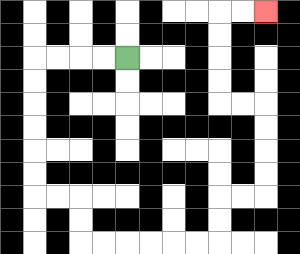{'start': '[5, 2]', 'end': '[11, 0]', 'path_directions': 'L,L,L,L,D,D,D,D,D,D,R,R,D,D,R,R,R,R,R,R,U,U,R,R,U,U,U,U,L,L,U,U,U,U,R,R', 'path_coordinates': '[[5, 2], [4, 2], [3, 2], [2, 2], [1, 2], [1, 3], [1, 4], [1, 5], [1, 6], [1, 7], [1, 8], [2, 8], [3, 8], [3, 9], [3, 10], [4, 10], [5, 10], [6, 10], [7, 10], [8, 10], [9, 10], [9, 9], [9, 8], [10, 8], [11, 8], [11, 7], [11, 6], [11, 5], [11, 4], [10, 4], [9, 4], [9, 3], [9, 2], [9, 1], [9, 0], [10, 0], [11, 0]]'}